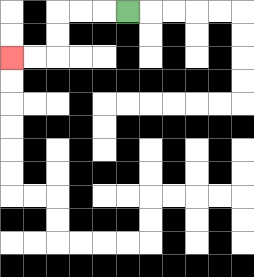{'start': '[5, 0]', 'end': '[0, 2]', 'path_directions': 'L,L,L,D,D,L,L', 'path_coordinates': '[[5, 0], [4, 0], [3, 0], [2, 0], [2, 1], [2, 2], [1, 2], [0, 2]]'}